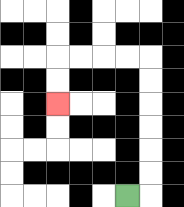{'start': '[5, 8]', 'end': '[2, 4]', 'path_directions': 'R,U,U,U,U,U,U,L,L,L,L,D,D', 'path_coordinates': '[[5, 8], [6, 8], [6, 7], [6, 6], [6, 5], [6, 4], [6, 3], [6, 2], [5, 2], [4, 2], [3, 2], [2, 2], [2, 3], [2, 4]]'}